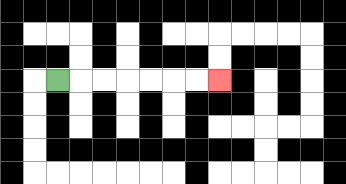{'start': '[2, 3]', 'end': '[9, 3]', 'path_directions': 'R,R,R,R,R,R,R', 'path_coordinates': '[[2, 3], [3, 3], [4, 3], [5, 3], [6, 3], [7, 3], [8, 3], [9, 3]]'}